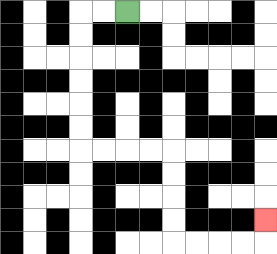{'start': '[5, 0]', 'end': '[11, 9]', 'path_directions': 'L,L,D,D,D,D,D,D,R,R,R,R,D,D,D,D,R,R,R,R,U', 'path_coordinates': '[[5, 0], [4, 0], [3, 0], [3, 1], [3, 2], [3, 3], [3, 4], [3, 5], [3, 6], [4, 6], [5, 6], [6, 6], [7, 6], [7, 7], [7, 8], [7, 9], [7, 10], [8, 10], [9, 10], [10, 10], [11, 10], [11, 9]]'}